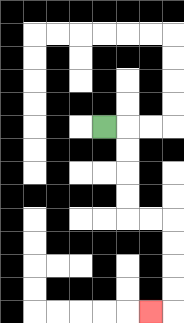{'start': '[4, 5]', 'end': '[6, 13]', 'path_directions': 'R,D,D,D,D,R,R,D,D,D,D,L', 'path_coordinates': '[[4, 5], [5, 5], [5, 6], [5, 7], [5, 8], [5, 9], [6, 9], [7, 9], [7, 10], [7, 11], [7, 12], [7, 13], [6, 13]]'}